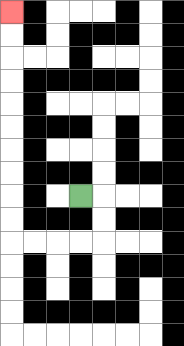{'start': '[3, 8]', 'end': '[0, 0]', 'path_directions': 'R,D,D,L,L,L,L,U,U,U,U,U,U,U,U,U,U', 'path_coordinates': '[[3, 8], [4, 8], [4, 9], [4, 10], [3, 10], [2, 10], [1, 10], [0, 10], [0, 9], [0, 8], [0, 7], [0, 6], [0, 5], [0, 4], [0, 3], [0, 2], [0, 1], [0, 0]]'}